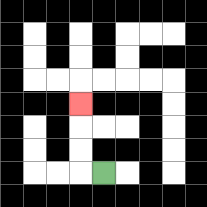{'start': '[4, 7]', 'end': '[3, 4]', 'path_directions': 'L,U,U,U', 'path_coordinates': '[[4, 7], [3, 7], [3, 6], [3, 5], [3, 4]]'}